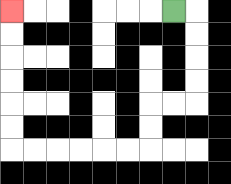{'start': '[7, 0]', 'end': '[0, 0]', 'path_directions': 'R,D,D,D,D,L,L,D,D,L,L,L,L,L,L,U,U,U,U,U,U', 'path_coordinates': '[[7, 0], [8, 0], [8, 1], [8, 2], [8, 3], [8, 4], [7, 4], [6, 4], [6, 5], [6, 6], [5, 6], [4, 6], [3, 6], [2, 6], [1, 6], [0, 6], [0, 5], [0, 4], [0, 3], [0, 2], [0, 1], [0, 0]]'}